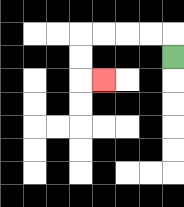{'start': '[7, 2]', 'end': '[4, 3]', 'path_directions': 'U,L,L,L,L,D,D,R', 'path_coordinates': '[[7, 2], [7, 1], [6, 1], [5, 1], [4, 1], [3, 1], [3, 2], [3, 3], [4, 3]]'}